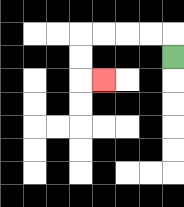{'start': '[7, 2]', 'end': '[4, 3]', 'path_directions': 'U,L,L,L,L,D,D,R', 'path_coordinates': '[[7, 2], [7, 1], [6, 1], [5, 1], [4, 1], [3, 1], [3, 2], [3, 3], [4, 3]]'}